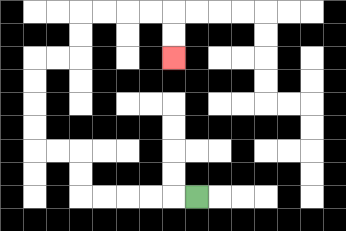{'start': '[8, 8]', 'end': '[7, 2]', 'path_directions': 'L,L,L,L,L,U,U,L,L,U,U,U,U,R,R,U,U,R,R,R,R,D,D', 'path_coordinates': '[[8, 8], [7, 8], [6, 8], [5, 8], [4, 8], [3, 8], [3, 7], [3, 6], [2, 6], [1, 6], [1, 5], [1, 4], [1, 3], [1, 2], [2, 2], [3, 2], [3, 1], [3, 0], [4, 0], [5, 0], [6, 0], [7, 0], [7, 1], [7, 2]]'}